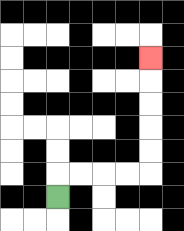{'start': '[2, 8]', 'end': '[6, 2]', 'path_directions': 'U,R,R,R,R,U,U,U,U,U', 'path_coordinates': '[[2, 8], [2, 7], [3, 7], [4, 7], [5, 7], [6, 7], [6, 6], [6, 5], [6, 4], [6, 3], [6, 2]]'}